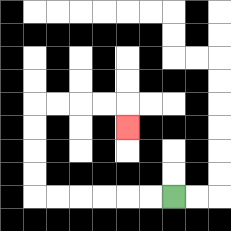{'start': '[7, 8]', 'end': '[5, 5]', 'path_directions': 'L,L,L,L,L,L,U,U,U,U,R,R,R,R,D', 'path_coordinates': '[[7, 8], [6, 8], [5, 8], [4, 8], [3, 8], [2, 8], [1, 8], [1, 7], [1, 6], [1, 5], [1, 4], [2, 4], [3, 4], [4, 4], [5, 4], [5, 5]]'}